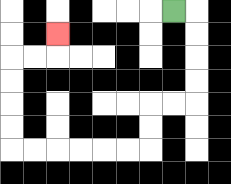{'start': '[7, 0]', 'end': '[2, 1]', 'path_directions': 'R,D,D,D,D,L,L,D,D,L,L,L,L,L,L,U,U,U,U,R,R,U', 'path_coordinates': '[[7, 0], [8, 0], [8, 1], [8, 2], [8, 3], [8, 4], [7, 4], [6, 4], [6, 5], [6, 6], [5, 6], [4, 6], [3, 6], [2, 6], [1, 6], [0, 6], [0, 5], [0, 4], [0, 3], [0, 2], [1, 2], [2, 2], [2, 1]]'}